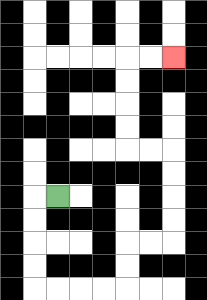{'start': '[2, 8]', 'end': '[7, 2]', 'path_directions': 'L,D,D,D,D,R,R,R,R,U,U,R,R,U,U,U,U,L,L,U,U,U,U,R,R', 'path_coordinates': '[[2, 8], [1, 8], [1, 9], [1, 10], [1, 11], [1, 12], [2, 12], [3, 12], [4, 12], [5, 12], [5, 11], [5, 10], [6, 10], [7, 10], [7, 9], [7, 8], [7, 7], [7, 6], [6, 6], [5, 6], [5, 5], [5, 4], [5, 3], [5, 2], [6, 2], [7, 2]]'}